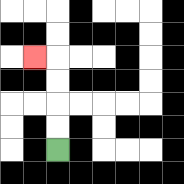{'start': '[2, 6]', 'end': '[1, 2]', 'path_directions': 'U,U,U,U,L', 'path_coordinates': '[[2, 6], [2, 5], [2, 4], [2, 3], [2, 2], [1, 2]]'}